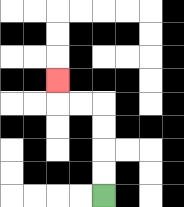{'start': '[4, 8]', 'end': '[2, 3]', 'path_directions': 'U,U,U,U,L,L,U', 'path_coordinates': '[[4, 8], [4, 7], [4, 6], [4, 5], [4, 4], [3, 4], [2, 4], [2, 3]]'}